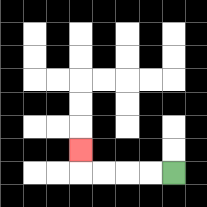{'start': '[7, 7]', 'end': '[3, 6]', 'path_directions': 'L,L,L,L,U', 'path_coordinates': '[[7, 7], [6, 7], [5, 7], [4, 7], [3, 7], [3, 6]]'}